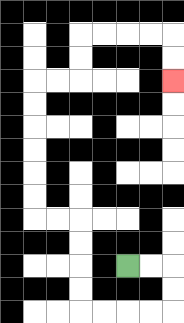{'start': '[5, 11]', 'end': '[7, 3]', 'path_directions': 'R,R,D,D,L,L,L,L,U,U,U,U,L,L,U,U,U,U,U,U,R,R,U,U,R,R,R,R,D,D', 'path_coordinates': '[[5, 11], [6, 11], [7, 11], [7, 12], [7, 13], [6, 13], [5, 13], [4, 13], [3, 13], [3, 12], [3, 11], [3, 10], [3, 9], [2, 9], [1, 9], [1, 8], [1, 7], [1, 6], [1, 5], [1, 4], [1, 3], [2, 3], [3, 3], [3, 2], [3, 1], [4, 1], [5, 1], [6, 1], [7, 1], [7, 2], [7, 3]]'}